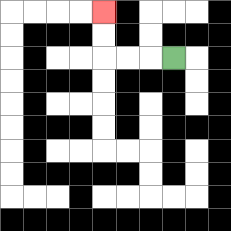{'start': '[7, 2]', 'end': '[4, 0]', 'path_directions': 'L,L,L,U,U', 'path_coordinates': '[[7, 2], [6, 2], [5, 2], [4, 2], [4, 1], [4, 0]]'}